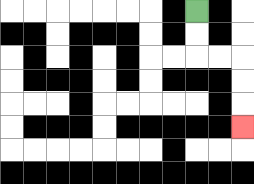{'start': '[8, 0]', 'end': '[10, 5]', 'path_directions': 'D,D,R,R,D,D,D', 'path_coordinates': '[[8, 0], [8, 1], [8, 2], [9, 2], [10, 2], [10, 3], [10, 4], [10, 5]]'}